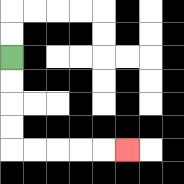{'start': '[0, 2]', 'end': '[5, 6]', 'path_directions': 'D,D,D,D,R,R,R,R,R', 'path_coordinates': '[[0, 2], [0, 3], [0, 4], [0, 5], [0, 6], [1, 6], [2, 6], [3, 6], [4, 6], [5, 6]]'}